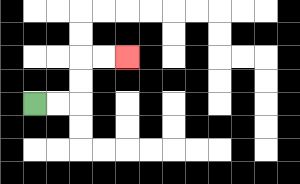{'start': '[1, 4]', 'end': '[5, 2]', 'path_directions': 'R,R,U,U,R,R', 'path_coordinates': '[[1, 4], [2, 4], [3, 4], [3, 3], [3, 2], [4, 2], [5, 2]]'}